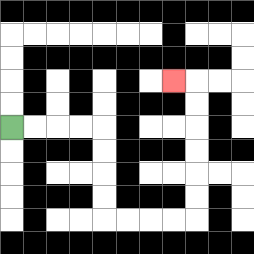{'start': '[0, 5]', 'end': '[7, 3]', 'path_directions': 'R,R,R,R,D,D,D,D,R,R,R,R,U,U,U,U,U,U,L', 'path_coordinates': '[[0, 5], [1, 5], [2, 5], [3, 5], [4, 5], [4, 6], [4, 7], [4, 8], [4, 9], [5, 9], [6, 9], [7, 9], [8, 9], [8, 8], [8, 7], [8, 6], [8, 5], [8, 4], [8, 3], [7, 3]]'}